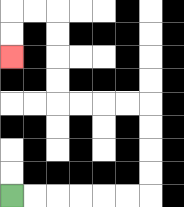{'start': '[0, 8]', 'end': '[0, 2]', 'path_directions': 'R,R,R,R,R,R,U,U,U,U,L,L,L,L,U,U,U,U,L,L,D,D', 'path_coordinates': '[[0, 8], [1, 8], [2, 8], [3, 8], [4, 8], [5, 8], [6, 8], [6, 7], [6, 6], [6, 5], [6, 4], [5, 4], [4, 4], [3, 4], [2, 4], [2, 3], [2, 2], [2, 1], [2, 0], [1, 0], [0, 0], [0, 1], [0, 2]]'}